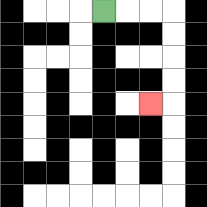{'start': '[4, 0]', 'end': '[6, 4]', 'path_directions': 'R,R,R,D,D,D,D,L', 'path_coordinates': '[[4, 0], [5, 0], [6, 0], [7, 0], [7, 1], [7, 2], [7, 3], [7, 4], [6, 4]]'}